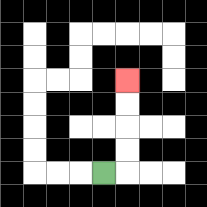{'start': '[4, 7]', 'end': '[5, 3]', 'path_directions': 'R,U,U,U,U', 'path_coordinates': '[[4, 7], [5, 7], [5, 6], [5, 5], [5, 4], [5, 3]]'}